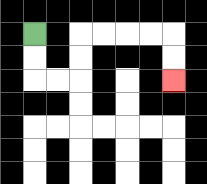{'start': '[1, 1]', 'end': '[7, 3]', 'path_directions': 'D,D,R,R,U,U,R,R,R,R,D,D', 'path_coordinates': '[[1, 1], [1, 2], [1, 3], [2, 3], [3, 3], [3, 2], [3, 1], [4, 1], [5, 1], [6, 1], [7, 1], [7, 2], [7, 3]]'}